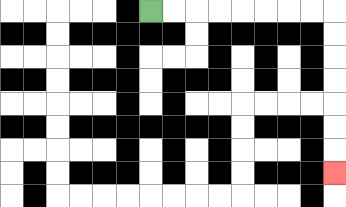{'start': '[6, 0]', 'end': '[14, 7]', 'path_directions': 'R,R,R,R,R,R,R,R,D,D,D,D,D,D,D', 'path_coordinates': '[[6, 0], [7, 0], [8, 0], [9, 0], [10, 0], [11, 0], [12, 0], [13, 0], [14, 0], [14, 1], [14, 2], [14, 3], [14, 4], [14, 5], [14, 6], [14, 7]]'}